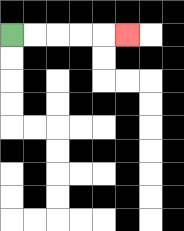{'start': '[0, 1]', 'end': '[5, 1]', 'path_directions': 'R,R,R,R,R', 'path_coordinates': '[[0, 1], [1, 1], [2, 1], [3, 1], [4, 1], [5, 1]]'}